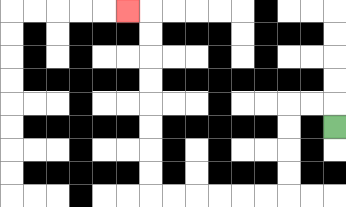{'start': '[14, 5]', 'end': '[5, 0]', 'path_directions': 'U,L,L,D,D,D,D,L,L,L,L,L,L,U,U,U,U,U,U,U,U,L', 'path_coordinates': '[[14, 5], [14, 4], [13, 4], [12, 4], [12, 5], [12, 6], [12, 7], [12, 8], [11, 8], [10, 8], [9, 8], [8, 8], [7, 8], [6, 8], [6, 7], [6, 6], [6, 5], [6, 4], [6, 3], [6, 2], [6, 1], [6, 0], [5, 0]]'}